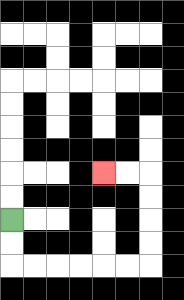{'start': '[0, 9]', 'end': '[4, 7]', 'path_directions': 'D,D,R,R,R,R,R,R,U,U,U,U,L,L', 'path_coordinates': '[[0, 9], [0, 10], [0, 11], [1, 11], [2, 11], [3, 11], [4, 11], [5, 11], [6, 11], [6, 10], [6, 9], [6, 8], [6, 7], [5, 7], [4, 7]]'}